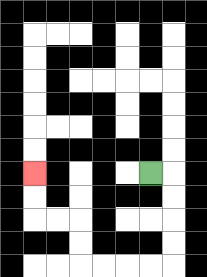{'start': '[6, 7]', 'end': '[1, 7]', 'path_directions': 'R,D,D,D,D,L,L,L,L,U,U,L,L,U,U', 'path_coordinates': '[[6, 7], [7, 7], [7, 8], [7, 9], [7, 10], [7, 11], [6, 11], [5, 11], [4, 11], [3, 11], [3, 10], [3, 9], [2, 9], [1, 9], [1, 8], [1, 7]]'}